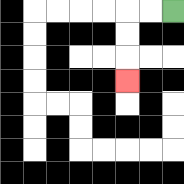{'start': '[7, 0]', 'end': '[5, 3]', 'path_directions': 'L,L,D,D,D', 'path_coordinates': '[[7, 0], [6, 0], [5, 0], [5, 1], [5, 2], [5, 3]]'}